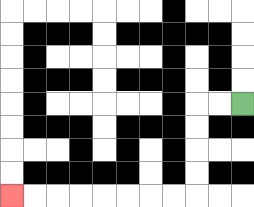{'start': '[10, 4]', 'end': '[0, 8]', 'path_directions': 'L,L,D,D,D,D,L,L,L,L,L,L,L,L', 'path_coordinates': '[[10, 4], [9, 4], [8, 4], [8, 5], [8, 6], [8, 7], [8, 8], [7, 8], [6, 8], [5, 8], [4, 8], [3, 8], [2, 8], [1, 8], [0, 8]]'}